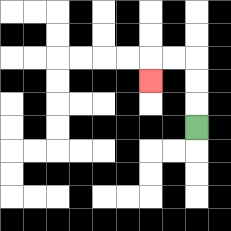{'start': '[8, 5]', 'end': '[6, 3]', 'path_directions': 'U,U,U,L,L,D', 'path_coordinates': '[[8, 5], [8, 4], [8, 3], [8, 2], [7, 2], [6, 2], [6, 3]]'}